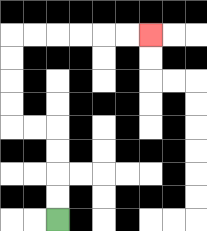{'start': '[2, 9]', 'end': '[6, 1]', 'path_directions': 'U,U,U,U,L,L,U,U,U,U,R,R,R,R,R,R', 'path_coordinates': '[[2, 9], [2, 8], [2, 7], [2, 6], [2, 5], [1, 5], [0, 5], [0, 4], [0, 3], [0, 2], [0, 1], [1, 1], [2, 1], [3, 1], [4, 1], [5, 1], [6, 1]]'}